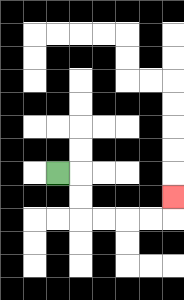{'start': '[2, 7]', 'end': '[7, 8]', 'path_directions': 'R,D,D,R,R,R,R,U', 'path_coordinates': '[[2, 7], [3, 7], [3, 8], [3, 9], [4, 9], [5, 9], [6, 9], [7, 9], [7, 8]]'}